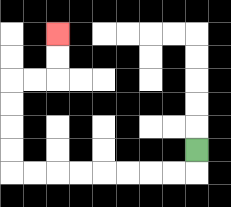{'start': '[8, 6]', 'end': '[2, 1]', 'path_directions': 'D,L,L,L,L,L,L,L,L,U,U,U,U,R,R,U,U', 'path_coordinates': '[[8, 6], [8, 7], [7, 7], [6, 7], [5, 7], [4, 7], [3, 7], [2, 7], [1, 7], [0, 7], [0, 6], [0, 5], [0, 4], [0, 3], [1, 3], [2, 3], [2, 2], [2, 1]]'}